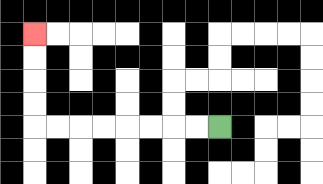{'start': '[9, 5]', 'end': '[1, 1]', 'path_directions': 'L,L,L,L,L,L,L,L,U,U,U,U', 'path_coordinates': '[[9, 5], [8, 5], [7, 5], [6, 5], [5, 5], [4, 5], [3, 5], [2, 5], [1, 5], [1, 4], [1, 3], [1, 2], [1, 1]]'}